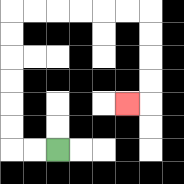{'start': '[2, 6]', 'end': '[5, 4]', 'path_directions': 'L,L,U,U,U,U,U,U,R,R,R,R,R,R,D,D,D,D,L', 'path_coordinates': '[[2, 6], [1, 6], [0, 6], [0, 5], [0, 4], [0, 3], [0, 2], [0, 1], [0, 0], [1, 0], [2, 0], [3, 0], [4, 0], [5, 0], [6, 0], [6, 1], [6, 2], [6, 3], [6, 4], [5, 4]]'}